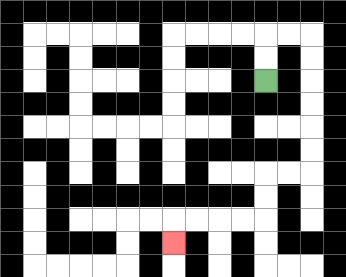{'start': '[11, 3]', 'end': '[7, 10]', 'path_directions': 'U,U,R,R,D,D,D,D,D,D,L,L,D,D,L,L,L,L,D', 'path_coordinates': '[[11, 3], [11, 2], [11, 1], [12, 1], [13, 1], [13, 2], [13, 3], [13, 4], [13, 5], [13, 6], [13, 7], [12, 7], [11, 7], [11, 8], [11, 9], [10, 9], [9, 9], [8, 9], [7, 9], [7, 10]]'}